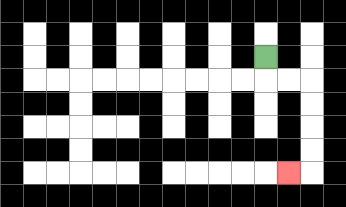{'start': '[11, 2]', 'end': '[12, 7]', 'path_directions': 'D,R,R,D,D,D,D,L', 'path_coordinates': '[[11, 2], [11, 3], [12, 3], [13, 3], [13, 4], [13, 5], [13, 6], [13, 7], [12, 7]]'}